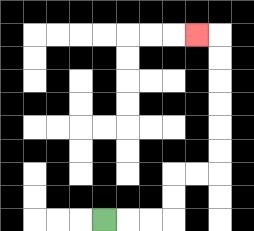{'start': '[4, 9]', 'end': '[8, 1]', 'path_directions': 'R,R,R,U,U,R,R,U,U,U,U,U,U,L', 'path_coordinates': '[[4, 9], [5, 9], [6, 9], [7, 9], [7, 8], [7, 7], [8, 7], [9, 7], [9, 6], [9, 5], [9, 4], [9, 3], [9, 2], [9, 1], [8, 1]]'}